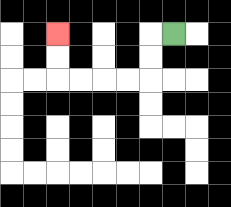{'start': '[7, 1]', 'end': '[2, 1]', 'path_directions': 'L,D,D,L,L,L,L,U,U', 'path_coordinates': '[[7, 1], [6, 1], [6, 2], [6, 3], [5, 3], [4, 3], [3, 3], [2, 3], [2, 2], [2, 1]]'}